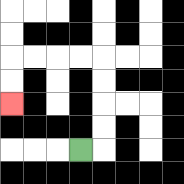{'start': '[3, 6]', 'end': '[0, 4]', 'path_directions': 'R,U,U,U,U,L,L,L,L,D,D', 'path_coordinates': '[[3, 6], [4, 6], [4, 5], [4, 4], [4, 3], [4, 2], [3, 2], [2, 2], [1, 2], [0, 2], [0, 3], [0, 4]]'}